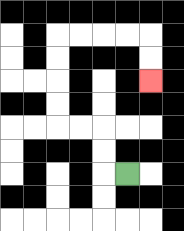{'start': '[5, 7]', 'end': '[6, 3]', 'path_directions': 'L,U,U,L,L,U,U,U,U,R,R,R,R,D,D', 'path_coordinates': '[[5, 7], [4, 7], [4, 6], [4, 5], [3, 5], [2, 5], [2, 4], [2, 3], [2, 2], [2, 1], [3, 1], [4, 1], [5, 1], [6, 1], [6, 2], [6, 3]]'}